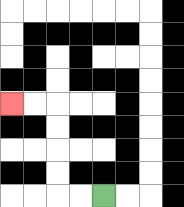{'start': '[4, 8]', 'end': '[0, 4]', 'path_directions': 'L,L,U,U,U,U,L,L', 'path_coordinates': '[[4, 8], [3, 8], [2, 8], [2, 7], [2, 6], [2, 5], [2, 4], [1, 4], [0, 4]]'}